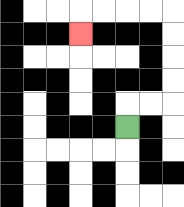{'start': '[5, 5]', 'end': '[3, 1]', 'path_directions': 'U,R,R,U,U,U,U,L,L,L,L,D', 'path_coordinates': '[[5, 5], [5, 4], [6, 4], [7, 4], [7, 3], [7, 2], [7, 1], [7, 0], [6, 0], [5, 0], [4, 0], [3, 0], [3, 1]]'}